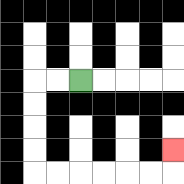{'start': '[3, 3]', 'end': '[7, 6]', 'path_directions': 'L,L,D,D,D,D,R,R,R,R,R,R,U', 'path_coordinates': '[[3, 3], [2, 3], [1, 3], [1, 4], [1, 5], [1, 6], [1, 7], [2, 7], [3, 7], [4, 7], [5, 7], [6, 7], [7, 7], [7, 6]]'}